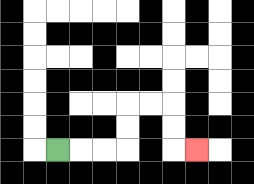{'start': '[2, 6]', 'end': '[8, 6]', 'path_directions': 'R,R,R,U,U,R,R,D,D,R', 'path_coordinates': '[[2, 6], [3, 6], [4, 6], [5, 6], [5, 5], [5, 4], [6, 4], [7, 4], [7, 5], [7, 6], [8, 6]]'}